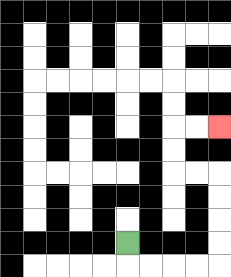{'start': '[5, 10]', 'end': '[9, 5]', 'path_directions': 'D,R,R,R,R,U,U,U,U,L,L,U,U,R,R', 'path_coordinates': '[[5, 10], [5, 11], [6, 11], [7, 11], [8, 11], [9, 11], [9, 10], [9, 9], [9, 8], [9, 7], [8, 7], [7, 7], [7, 6], [7, 5], [8, 5], [9, 5]]'}